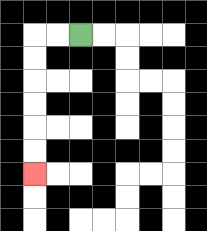{'start': '[3, 1]', 'end': '[1, 7]', 'path_directions': 'L,L,D,D,D,D,D,D', 'path_coordinates': '[[3, 1], [2, 1], [1, 1], [1, 2], [1, 3], [1, 4], [1, 5], [1, 6], [1, 7]]'}